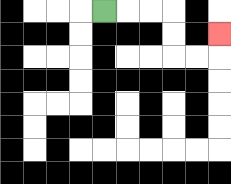{'start': '[4, 0]', 'end': '[9, 1]', 'path_directions': 'R,R,R,D,D,R,R,U', 'path_coordinates': '[[4, 0], [5, 0], [6, 0], [7, 0], [7, 1], [7, 2], [8, 2], [9, 2], [9, 1]]'}